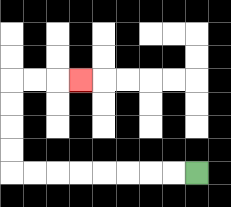{'start': '[8, 7]', 'end': '[3, 3]', 'path_directions': 'L,L,L,L,L,L,L,L,U,U,U,U,R,R,R', 'path_coordinates': '[[8, 7], [7, 7], [6, 7], [5, 7], [4, 7], [3, 7], [2, 7], [1, 7], [0, 7], [0, 6], [0, 5], [0, 4], [0, 3], [1, 3], [2, 3], [3, 3]]'}